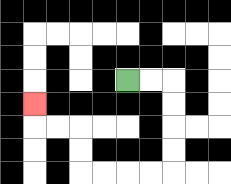{'start': '[5, 3]', 'end': '[1, 4]', 'path_directions': 'R,R,D,D,D,D,L,L,L,L,U,U,L,L,U', 'path_coordinates': '[[5, 3], [6, 3], [7, 3], [7, 4], [7, 5], [7, 6], [7, 7], [6, 7], [5, 7], [4, 7], [3, 7], [3, 6], [3, 5], [2, 5], [1, 5], [1, 4]]'}